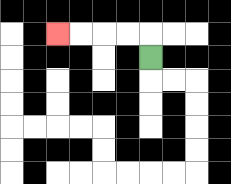{'start': '[6, 2]', 'end': '[2, 1]', 'path_directions': 'U,L,L,L,L', 'path_coordinates': '[[6, 2], [6, 1], [5, 1], [4, 1], [3, 1], [2, 1]]'}